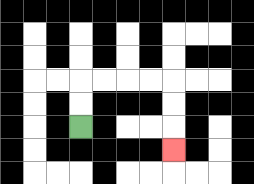{'start': '[3, 5]', 'end': '[7, 6]', 'path_directions': 'U,U,R,R,R,R,D,D,D', 'path_coordinates': '[[3, 5], [3, 4], [3, 3], [4, 3], [5, 3], [6, 3], [7, 3], [7, 4], [7, 5], [7, 6]]'}